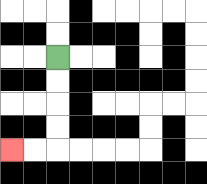{'start': '[2, 2]', 'end': '[0, 6]', 'path_directions': 'D,D,D,D,L,L', 'path_coordinates': '[[2, 2], [2, 3], [2, 4], [2, 5], [2, 6], [1, 6], [0, 6]]'}